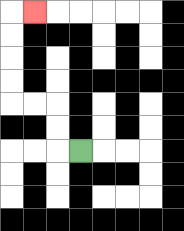{'start': '[3, 6]', 'end': '[1, 0]', 'path_directions': 'L,U,U,L,L,U,U,U,U,R', 'path_coordinates': '[[3, 6], [2, 6], [2, 5], [2, 4], [1, 4], [0, 4], [0, 3], [0, 2], [0, 1], [0, 0], [1, 0]]'}